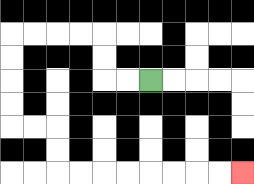{'start': '[6, 3]', 'end': '[10, 7]', 'path_directions': 'L,L,U,U,L,L,L,L,D,D,D,D,R,R,D,D,R,R,R,R,R,R,R,R', 'path_coordinates': '[[6, 3], [5, 3], [4, 3], [4, 2], [4, 1], [3, 1], [2, 1], [1, 1], [0, 1], [0, 2], [0, 3], [0, 4], [0, 5], [1, 5], [2, 5], [2, 6], [2, 7], [3, 7], [4, 7], [5, 7], [6, 7], [7, 7], [8, 7], [9, 7], [10, 7]]'}